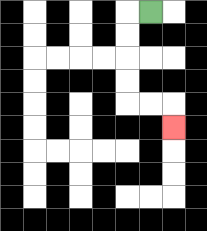{'start': '[6, 0]', 'end': '[7, 5]', 'path_directions': 'L,D,D,D,D,R,R,D', 'path_coordinates': '[[6, 0], [5, 0], [5, 1], [5, 2], [5, 3], [5, 4], [6, 4], [7, 4], [7, 5]]'}